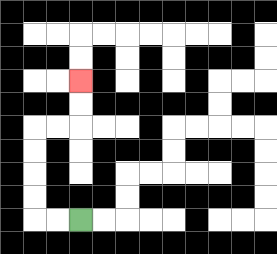{'start': '[3, 9]', 'end': '[3, 3]', 'path_directions': 'L,L,U,U,U,U,R,R,U,U', 'path_coordinates': '[[3, 9], [2, 9], [1, 9], [1, 8], [1, 7], [1, 6], [1, 5], [2, 5], [3, 5], [3, 4], [3, 3]]'}